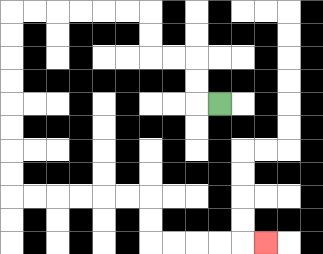{'start': '[9, 4]', 'end': '[11, 10]', 'path_directions': 'L,U,U,L,L,U,U,L,L,L,L,L,L,D,D,D,D,D,D,D,D,R,R,R,R,R,R,D,D,R,R,R,R,R', 'path_coordinates': '[[9, 4], [8, 4], [8, 3], [8, 2], [7, 2], [6, 2], [6, 1], [6, 0], [5, 0], [4, 0], [3, 0], [2, 0], [1, 0], [0, 0], [0, 1], [0, 2], [0, 3], [0, 4], [0, 5], [0, 6], [0, 7], [0, 8], [1, 8], [2, 8], [3, 8], [4, 8], [5, 8], [6, 8], [6, 9], [6, 10], [7, 10], [8, 10], [9, 10], [10, 10], [11, 10]]'}